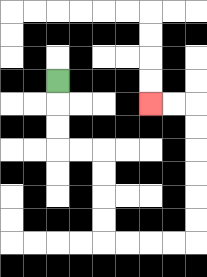{'start': '[2, 3]', 'end': '[6, 4]', 'path_directions': 'D,D,D,R,R,D,D,D,D,R,R,R,R,U,U,U,U,U,U,L,L', 'path_coordinates': '[[2, 3], [2, 4], [2, 5], [2, 6], [3, 6], [4, 6], [4, 7], [4, 8], [4, 9], [4, 10], [5, 10], [6, 10], [7, 10], [8, 10], [8, 9], [8, 8], [8, 7], [8, 6], [8, 5], [8, 4], [7, 4], [6, 4]]'}